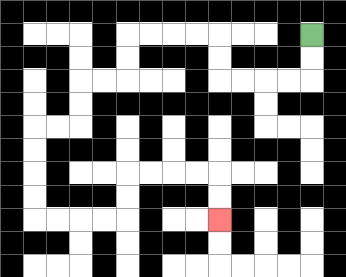{'start': '[13, 1]', 'end': '[9, 9]', 'path_directions': 'D,D,L,L,L,L,U,U,L,L,L,L,D,D,L,L,D,D,L,L,D,D,D,D,R,R,R,R,U,U,R,R,R,R,D,D', 'path_coordinates': '[[13, 1], [13, 2], [13, 3], [12, 3], [11, 3], [10, 3], [9, 3], [9, 2], [9, 1], [8, 1], [7, 1], [6, 1], [5, 1], [5, 2], [5, 3], [4, 3], [3, 3], [3, 4], [3, 5], [2, 5], [1, 5], [1, 6], [1, 7], [1, 8], [1, 9], [2, 9], [3, 9], [4, 9], [5, 9], [5, 8], [5, 7], [6, 7], [7, 7], [8, 7], [9, 7], [9, 8], [9, 9]]'}